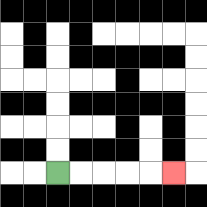{'start': '[2, 7]', 'end': '[7, 7]', 'path_directions': 'R,R,R,R,R', 'path_coordinates': '[[2, 7], [3, 7], [4, 7], [5, 7], [6, 7], [7, 7]]'}